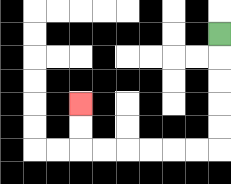{'start': '[9, 1]', 'end': '[3, 4]', 'path_directions': 'D,D,D,D,D,L,L,L,L,L,L,U,U', 'path_coordinates': '[[9, 1], [9, 2], [9, 3], [9, 4], [9, 5], [9, 6], [8, 6], [7, 6], [6, 6], [5, 6], [4, 6], [3, 6], [3, 5], [3, 4]]'}